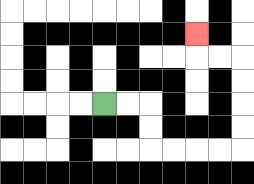{'start': '[4, 4]', 'end': '[8, 1]', 'path_directions': 'R,R,D,D,R,R,R,R,U,U,U,U,L,L,U', 'path_coordinates': '[[4, 4], [5, 4], [6, 4], [6, 5], [6, 6], [7, 6], [8, 6], [9, 6], [10, 6], [10, 5], [10, 4], [10, 3], [10, 2], [9, 2], [8, 2], [8, 1]]'}